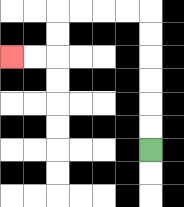{'start': '[6, 6]', 'end': '[0, 2]', 'path_directions': 'U,U,U,U,U,U,L,L,L,L,D,D,L,L', 'path_coordinates': '[[6, 6], [6, 5], [6, 4], [6, 3], [6, 2], [6, 1], [6, 0], [5, 0], [4, 0], [3, 0], [2, 0], [2, 1], [2, 2], [1, 2], [0, 2]]'}